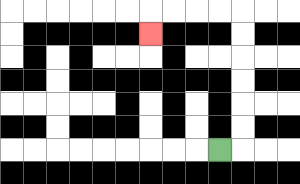{'start': '[9, 6]', 'end': '[6, 1]', 'path_directions': 'R,U,U,U,U,U,U,L,L,L,L,D', 'path_coordinates': '[[9, 6], [10, 6], [10, 5], [10, 4], [10, 3], [10, 2], [10, 1], [10, 0], [9, 0], [8, 0], [7, 0], [6, 0], [6, 1]]'}